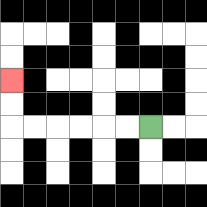{'start': '[6, 5]', 'end': '[0, 3]', 'path_directions': 'L,L,L,L,L,L,U,U', 'path_coordinates': '[[6, 5], [5, 5], [4, 5], [3, 5], [2, 5], [1, 5], [0, 5], [0, 4], [0, 3]]'}